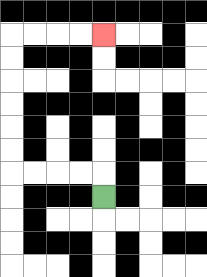{'start': '[4, 8]', 'end': '[4, 1]', 'path_directions': 'U,L,L,L,L,U,U,U,U,U,U,R,R,R,R', 'path_coordinates': '[[4, 8], [4, 7], [3, 7], [2, 7], [1, 7], [0, 7], [0, 6], [0, 5], [0, 4], [0, 3], [0, 2], [0, 1], [1, 1], [2, 1], [3, 1], [4, 1]]'}